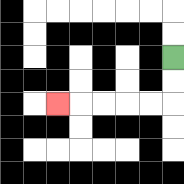{'start': '[7, 2]', 'end': '[2, 4]', 'path_directions': 'D,D,L,L,L,L,L', 'path_coordinates': '[[7, 2], [7, 3], [7, 4], [6, 4], [5, 4], [4, 4], [3, 4], [2, 4]]'}